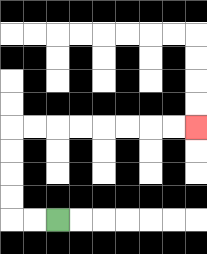{'start': '[2, 9]', 'end': '[8, 5]', 'path_directions': 'L,L,U,U,U,U,R,R,R,R,R,R,R,R', 'path_coordinates': '[[2, 9], [1, 9], [0, 9], [0, 8], [0, 7], [0, 6], [0, 5], [1, 5], [2, 5], [3, 5], [4, 5], [5, 5], [6, 5], [7, 5], [8, 5]]'}